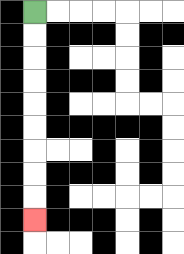{'start': '[1, 0]', 'end': '[1, 9]', 'path_directions': 'D,D,D,D,D,D,D,D,D', 'path_coordinates': '[[1, 0], [1, 1], [1, 2], [1, 3], [1, 4], [1, 5], [1, 6], [1, 7], [1, 8], [1, 9]]'}